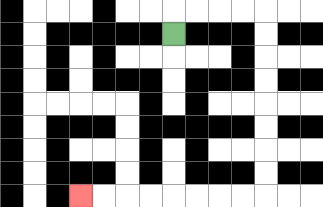{'start': '[7, 1]', 'end': '[3, 8]', 'path_directions': 'U,R,R,R,R,D,D,D,D,D,D,D,D,L,L,L,L,L,L,L,L', 'path_coordinates': '[[7, 1], [7, 0], [8, 0], [9, 0], [10, 0], [11, 0], [11, 1], [11, 2], [11, 3], [11, 4], [11, 5], [11, 6], [11, 7], [11, 8], [10, 8], [9, 8], [8, 8], [7, 8], [6, 8], [5, 8], [4, 8], [3, 8]]'}